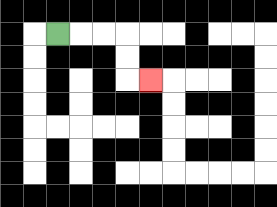{'start': '[2, 1]', 'end': '[6, 3]', 'path_directions': 'R,R,R,D,D,R', 'path_coordinates': '[[2, 1], [3, 1], [4, 1], [5, 1], [5, 2], [5, 3], [6, 3]]'}